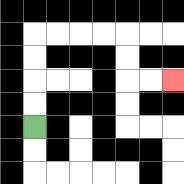{'start': '[1, 5]', 'end': '[7, 3]', 'path_directions': 'U,U,U,U,R,R,R,R,D,D,R,R', 'path_coordinates': '[[1, 5], [1, 4], [1, 3], [1, 2], [1, 1], [2, 1], [3, 1], [4, 1], [5, 1], [5, 2], [5, 3], [6, 3], [7, 3]]'}